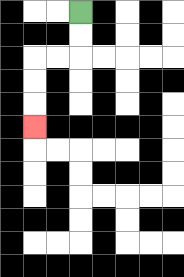{'start': '[3, 0]', 'end': '[1, 5]', 'path_directions': 'D,D,L,L,D,D,D', 'path_coordinates': '[[3, 0], [3, 1], [3, 2], [2, 2], [1, 2], [1, 3], [1, 4], [1, 5]]'}